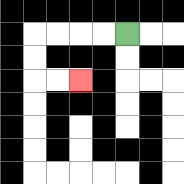{'start': '[5, 1]', 'end': '[3, 3]', 'path_directions': 'L,L,L,L,D,D,R,R', 'path_coordinates': '[[5, 1], [4, 1], [3, 1], [2, 1], [1, 1], [1, 2], [1, 3], [2, 3], [3, 3]]'}